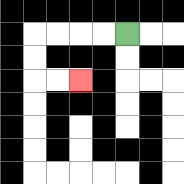{'start': '[5, 1]', 'end': '[3, 3]', 'path_directions': 'L,L,L,L,D,D,R,R', 'path_coordinates': '[[5, 1], [4, 1], [3, 1], [2, 1], [1, 1], [1, 2], [1, 3], [2, 3], [3, 3]]'}